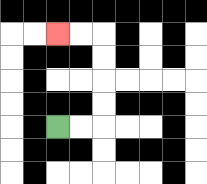{'start': '[2, 5]', 'end': '[2, 1]', 'path_directions': 'R,R,U,U,U,U,L,L', 'path_coordinates': '[[2, 5], [3, 5], [4, 5], [4, 4], [4, 3], [4, 2], [4, 1], [3, 1], [2, 1]]'}